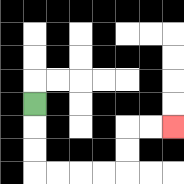{'start': '[1, 4]', 'end': '[7, 5]', 'path_directions': 'D,D,D,R,R,R,R,U,U,R,R', 'path_coordinates': '[[1, 4], [1, 5], [1, 6], [1, 7], [2, 7], [3, 7], [4, 7], [5, 7], [5, 6], [5, 5], [6, 5], [7, 5]]'}